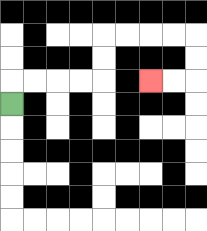{'start': '[0, 4]', 'end': '[6, 3]', 'path_directions': 'U,R,R,R,R,U,U,R,R,R,R,D,D,L,L', 'path_coordinates': '[[0, 4], [0, 3], [1, 3], [2, 3], [3, 3], [4, 3], [4, 2], [4, 1], [5, 1], [6, 1], [7, 1], [8, 1], [8, 2], [8, 3], [7, 3], [6, 3]]'}